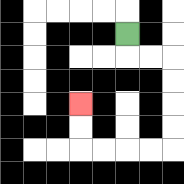{'start': '[5, 1]', 'end': '[3, 4]', 'path_directions': 'D,R,R,D,D,D,D,L,L,L,L,U,U', 'path_coordinates': '[[5, 1], [5, 2], [6, 2], [7, 2], [7, 3], [7, 4], [7, 5], [7, 6], [6, 6], [5, 6], [4, 6], [3, 6], [3, 5], [3, 4]]'}